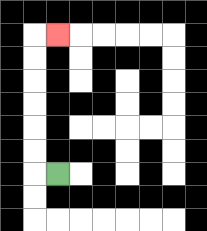{'start': '[2, 7]', 'end': '[2, 1]', 'path_directions': 'L,U,U,U,U,U,U,R', 'path_coordinates': '[[2, 7], [1, 7], [1, 6], [1, 5], [1, 4], [1, 3], [1, 2], [1, 1], [2, 1]]'}